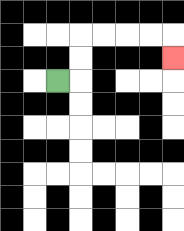{'start': '[2, 3]', 'end': '[7, 2]', 'path_directions': 'R,U,U,R,R,R,R,D', 'path_coordinates': '[[2, 3], [3, 3], [3, 2], [3, 1], [4, 1], [5, 1], [6, 1], [7, 1], [7, 2]]'}